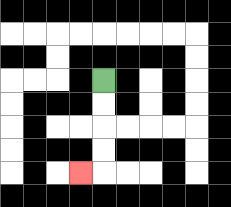{'start': '[4, 3]', 'end': '[3, 7]', 'path_directions': 'D,D,D,D,L', 'path_coordinates': '[[4, 3], [4, 4], [4, 5], [4, 6], [4, 7], [3, 7]]'}